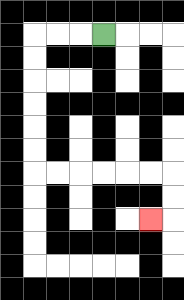{'start': '[4, 1]', 'end': '[6, 9]', 'path_directions': 'L,L,L,D,D,D,D,D,D,R,R,R,R,R,R,D,D,L', 'path_coordinates': '[[4, 1], [3, 1], [2, 1], [1, 1], [1, 2], [1, 3], [1, 4], [1, 5], [1, 6], [1, 7], [2, 7], [3, 7], [4, 7], [5, 7], [6, 7], [7, 7], [7, 8], [7, 9], [6, 9]]'}